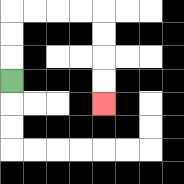{'start': '[0, 3]', 'end': '[4, 4]', 'path_directions': 'U,U,U,R,R,R,R,D,D,D,D', 'path_coordinates': '[[0, 3], [0, 2], [0, 1], [0, 0], [1, 0], [2, 0], [3, 0], [4, 0], [4, 1], [4, 2], [4, 3], [4, 4]]'}